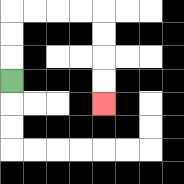{'start': '[0, 3]', 'end': '[4, 4]', 'path_directions': 'U,U,U,R,R,R,R,D,D,D,D', 'path_coordinates': '[[0, 3], [0, 2], [0, 1], [0, 0], [1, 0], [2, 0], [3, 0], [4, 0], [4, 1], [4, 2], [4, 3], [4, 4]]'}